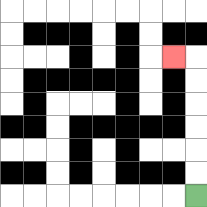{'start': '[8, 8]', 'end': '[7, 2]', 'path_directions': 'U,U,U,U,U,U,L', 'path_coordinates': '[[8, 8], [8, 7], [8, 6], [8, 5], [8, 4], [8, 3], [8, 2], [7, 2]]'}